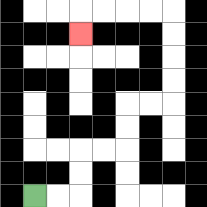{'start': '[1, 8]', 'end': '[3, 1]', 'path_directions': 'R,R,U,U,R,R,U,U,R,R,U,U,U,U,L,L,L,L,D', 'path_coordinates': '[[1, 8], [2, 8], [3, 8], [3, 7], [3, 6], [4, 6], [5, 6], [5, 5], [5, 4], [6, 4], [7, 4], [7, 3], [7, 2], [7, 1], [7, 0], [6, 0], [5, 0], [4, 0], [3, 0], [3, 1]]'}